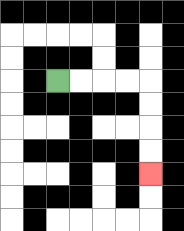{'start': '[2, 3]', 'end': '[6, 7]', 'path_directions': 'R,R,R,R,D,D,D,D', 'path_coordinates': '[[2, 3], [3, 3], [4, 3], [5, 3], [6, 3], [6, 4], [6, 5], [6, 6], [6, 7]]'}